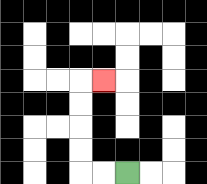{'start': '[5, 7]', 'end': '[4, 3]', 'path_directions': 'L,L,U,U,U,U,R', 'path_coordinates': '[[5, 7], [4, 7], [3, 7], [3, 6], [3, 5], [3, 4], [3, 3], [4, 3]]'}